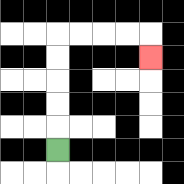{'start': '[2, 6]', 'end': '[6, 2]', 'path_directions': 'U,U,U,U,U,R,R,R,R,D', 'path_coordinates': '[[2, 6], [2, 5], [2, 4], [2, 3], [2, 2], [2, 1], [3, 1], [4, 1], [5, 1], [6, 1], [6, 2]]'}